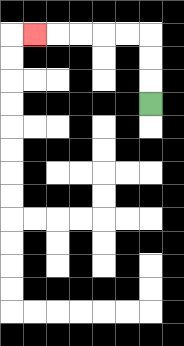{'start': '[6, 4]', 'end': '[1, 1]', 'path_directions': 'U,U,U,L,L,L,L,L', 'path_coordinates': '[[6, 4], [6, 3], [6, 2], [6, 1], [5, 1], [4, 1], [3, 1], [2, 1], [1, 1]]'}